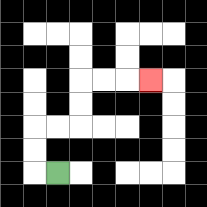{'start': '[2, 7]', 'end': '[6, 3]', 'path_directions': 'L,U,U,R,R,U,U,R,R,R', 'path_coordinates': '[[2, 7], [1, 7], [1, 6], [1, 5], [2, 5], [3, 5], [3, 4], [3, 3], [4, 3], [5, 3], [6, 3]]'}